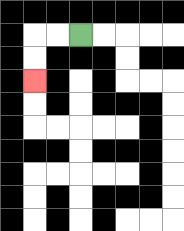{'start': '[3, 1]', 'end': '[1, 3]', 'path_directions': 'L,L,D,D', 'path_coordinates': '[[3, 1], [2, 1], [1, 1], [1, 2], [1, 3]]'}